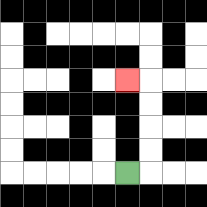{'start': '[5, 7]', 'end': '[5, 3]', 'path_directions': 'R,U,U,U,U,L', 'path_coordinates': '[[5, 7], [6, 7], [6, 6], [6, 5], [6, 4], [6, 3], [5, 3]]'}